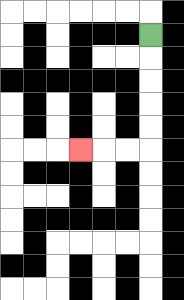{'start': '[6, 1]', 'end': '[3, 6]', 'path_directions': 'D,D,D,D,D,L,L,L', 'path_coordinates': '[[6, 1], [6, 2], [6, 3], [6, 4], [6, 5], [6, 6], [5, 6], [4, 6], [3, 6]]'}